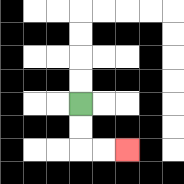{'start': '[3, 4]', 'end': '[5, 6]', 'path_directions': 'D,D,R,R', 'path_coordinates': '[[3, 4], [3, 5], [3, 6], [4, 6], [5, 6]]'}